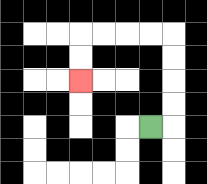{'start': '[6, 5]', 'end': '[3, 3]', 'path_directions': 'R,U,U,U,U,L,L,L,L,D,D', 'path_coordinates': '[[6, 5], [7, 5], [7, 4], [7, 3], [7, 2], [7, 1], [6, 1], [5, 1], [4, 1], [3, 1], [3, 2], [3, 3]]'}